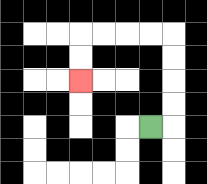{'start': '[6, 5]', 'end': '[3, 3]', 'path_directions': 'R,U,U,U,U,L,L,L,L,D,D', 'path_coordinates': '[[6, 5], [7, 5], [7, 4], [7, 3], [7, 2], [7, 1], [6, 1], [5, 1], [4, 1], [3, 1], [3, 2], [3, 3]]'}